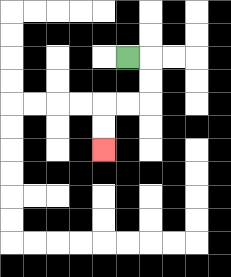{'start': '[5, 2]', 'end': '[4, 6]', 'path_directions': 'R,D,D,L,L,D,D', 'path_coordinates': '[[5, 2], [6, 2], [6, 3], [6, 4], [5, 4], [4, 4], [4, 5], [4, 6]]'}